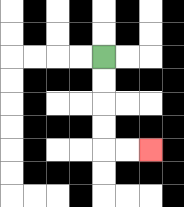{'start': '[4, 2]', 'end': '[6, 6]', 'path_directions': 'D,D,D,D,R,R', 'path_coordinates': '[[4, 2], [4, 3], [4, 4], [4, 5], [4, 6], [5, 6], [6, 6]]'}